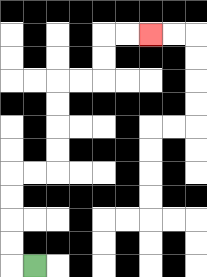{'start': '[1, 11]', 'end': '[6, 1]', 'path_directions': 'L,U,U,U,U,R,R,U,U,U,U,R,R,U,U,R,R', 'path_coordinates': '[[1, 11], [0, 11], [0, 10], [0, 9], [0, 8], [0, 7], [1, 7], [2, 7], [2, 6], [2, 5], [2, 4], [2, 3], [3, 3], [4, 3], [4, 2], [4, 1], [5, 1], [6, 1]]'}